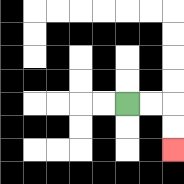{'start': '[5, 4]', 'end': '[7, 6]', 'path_directions': 'R,R,D,D', 'path_coordinates': '[[5, 4], [6, 4], [7, 4], [7, 5], [7, 6]]'}